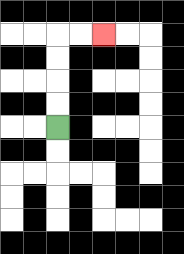{'start': '[2, 5]', 'end': '[4, 1]', 'path_directions': 'U,U,U,U,R,R', 'path_coordinates': '[[2, 5], [2, 4], [2, 3], [2, 2], [2, 1], [3, 1], [4, 1]]'}